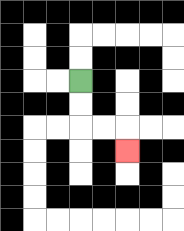{'start': '[3, 3]', 'end': '[5, 6]', 'path_directions': 'D,D,R,R,D', 'path_coordinates': '[[3, 3], [3, 4], [3, 5], [4, 5], [5, 5], [5, 6]]'}